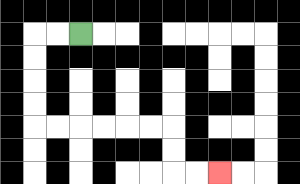{'start': '[3, 1]', 'end': '[9, 7]', 'path_directions': 'L,L,D,D,D,D,R,R,R,R,R,R,D,D,R,R', 'path_coordinates': '[[3, 1], [2, 1], [1, 1], [1, 2], [1, 3], [1, 4], [1, 5], [2, 5], [3, 5], [4, 5], [5, 5], [6, 5], [7, 5], [7, 6], [7, 7], [8, 7], [9, 7]]'}